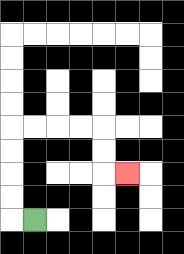{'start': '[1, 9]', 'end': '[5, 7]', 'path_directions': 'L,U,U,U,U,R,R,R,R,D,D,R', 'path_coordinates': '[[1, 9], [0, 9], [0, 8], [0, 7], [0, 6], [0, 5], [1, 5], [2, 5], [3, 5], [4, 5], [4, 6], [4, 7], [5, 7]]'}